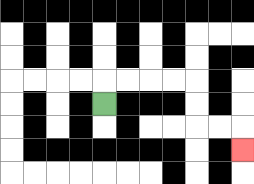{'start': '[4, 4]', 'end': '[10, 6]', 'path_directions': 'U,R,R,R,R,D,D,R,R,D', 'path_coordinates': '[[4, 4], [4, 3], [5, 3], [6, 3], [7, 3], [8, 3], [8, 4], [8, 5], [9, 5], [10, 5], [10, 6]]'}